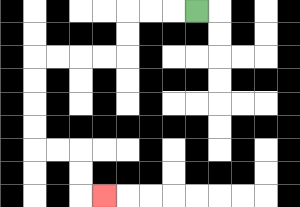{'start': '[8, 0]', 'end': '[4, 8]', 'path_directions': 'L,L,L,D,D,L,L,L,L,D,D,D,D,R,R,D,D,R', 'path_coordinates': '[[8, 0], [7, 0], [6, 0], [5, 0], [5, 1], [5, 2], [4, 2], [3, 2], [2, 2], [1, 2], [1, 3], [1, 4], [1, 5], [1, 6], [2, 6], [3, 6], [3, 7], [3, 8], [4, 8]]'}